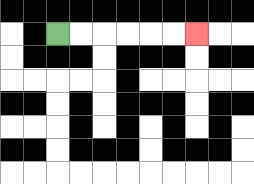{'start': '[2, 1]', 'end': '[8, 1]', 'path_directions': 'R,R,R,R,R,R', 'path_coordinates': '[[2, 1], [3, 1], [4, 1], [5, 1], [6, 1], [7, 1], [8, 1]]'}